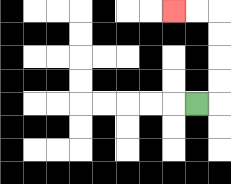{'start': '[8, 4]', 'end': '[7, 0]', 'path_directions': 'R,U,U,U,U,L,L', 'path_coordinates': '[[8, 4], [9, 4], [9, 3], [9, 2], [9, 1], [9, 0], [8, 0], [7, 0]]'}